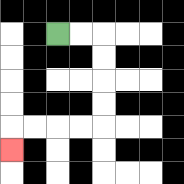{'start': '[2, 1]', 'end': '[0, 6]', 'path_directions': 'R,R,D,D,D,D,L,L,L,L,D', 'path_coordinates': '[[2, 1], [3, 1], [4, 1], [4, 2], [4, 3], [4, 4], [4, 5], [3, 5], [2, 5], [1, 5], [0, 5], [0, 6]]'}